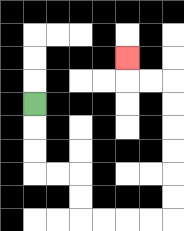{'start': '[1, 4]', 'end': '[5, 2]', 'path_directions': 'D,D,D,R,R,D,D,R,R,R,R,U,U,U,U,U,U,L,L,U', 'path_coordinates': '[[1, 4], [1, 5], [1, 6], [1, 7], [2, 7], [3, 7], [3, 8], [3, 9], [4, 9], [5, 9], [6, 9], [7, 9], [7, 8], [7, 7], [7, 6], [7, 5], [7, 4], [7, 3], [6, 3], [5, 3], [5, 2]]'}